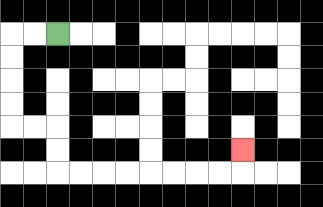{'start': '[2, 1]', 'end': '[10, 6]', 'path_directions': 'L,L,D,D,D,D,R,R,D,D,R,R,R,R,R,R,R,R,U', 'path_coordinates': '[[2, 1], [1, 1], [0, 1], [0, 2], [0, 3], [0, 4], [0, 5], [1, 5], [2, 5], [2, 6], [2, 7], [3, 7], [4, 7], [5, 7], [6, 7], [7, 7], [8, 7], [9, 7], [10, 7], [10, 6]]'}